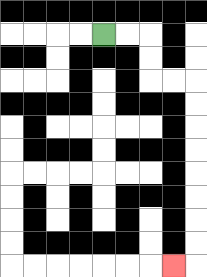{'start': '[4, 1]', 'end': '[7, 11]', 'path_directions': 'R,R,D,D,R,R,D,D,D,D,D,D,D,D,L', 'path_coordinates': '[[4, 1], [5, 1], [6, 1], [6, 2], [6, 3], [7, 3], [8, 3], [8, 4], [8, 5], [8, 6], [8, 7], [8, 8], [8, 9], [8, 10], [8, 11], [7, 11]]'}